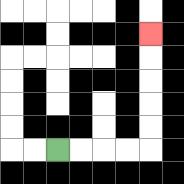{'start': '[2, 6]', 'end': '[6, 1]', 'path_directions': 'R,R,R,R,U,U,U,U,U', 'path_coordinates': '[[2, 6], [3, 6], [4, 6], [5, 6], [6, 6], [6, 5], [6, 4], [6, 3], [6, 2], [6, 1]]'}